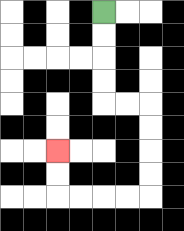{'start': '[4, 0]', 'end': '[2, 6]', 'path_directions': 'D,D,D,D,R,R,D,D,D,D,L,L,L,L,U,U', 'path_coordinates': '[[4, 0], [4, 1], [4, 2], [4, 3], [4, 4], [5, 4], [6, 4], [6, 5], [6, 6], [6, 7], [6, 8], [5, 8], [4, 8], [3, 8], [2, 8], [2, 7], [2, 6]]'}